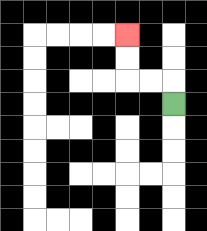{'start': '[7, 4]', 'end': '[5, 1]', 'path_directions': 'U,L,L,U,U', 'path_coordinates': '[[7, 4], [7, 3], [6, 3], [5, 3], [5, 2], [5, 1]]'}